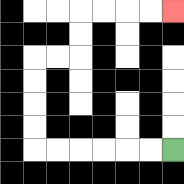{'start': '[7, 6]', 'end': '[7, 0]', 'path_directions': 'L,L,L,L,L,L,U,U,U,U,R,R,U,U,R,R,R,R', 'path_coordinates': '[[7, 6], [6, 6], [5, 6], [4, 6], [3, 6], [2, 6], [1, 6], [1, 5], [1, 4], [1, 3], [1, 2], [2, 2], [3, 2], [3, 1], [3, 0], [4, 0], [5, 0], [6, 0], [7, 0]]'}